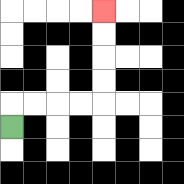{'start': '[0, 5]', 'end': '[4, 0]', 'path_directions': 'U,R,R,R,R,U,U,U,U', 'path_coordinates': '[[0, 5], [0, 4], [1, 4], [2, 4], [3, 4], [4, 4], [4, 3], [4, 2], [4, 1], [4, 0]]'}